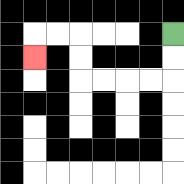{'start': '[7, 1]', 'end': '[1, 2]', 'path_directions': 'D,D,L,L,L,L,U,U,L,L,D', 'path_coordinates': '[[7, 1], [7, 2], [7, 3], [6, 3], [5, 3], [4, 3], [3, 3], [3, 2], [3, 1], [2, 1], [1, 1], [1, 2]]'}